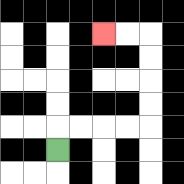{'start': '[2, 6]', 'end': '[4, 1]', 'path_directions': 'U,R,R,R,R,U,U,U,U,L,L', 'path_coordinates': '[[2, 6], [2, 5], [3, 5], [4, 5], [5, 5], [6, 5], [6, 4], [6, 3], [6, 2], [6, 1], [5, 1], [4, 1]]'}